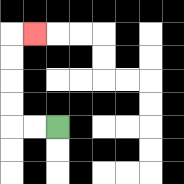{'start': '[2, 5]', 'end': '[1, 1]', 'path_directions': 'L,L,U,U,U,U,R', 'path_coordinates': '[[2, 5], [1, 5], [0, 5], [0, 4], [0, 3], [0, 2], [0, 1], [1, 1]]'}